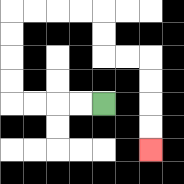{'start': '[4, 4]', 'end': '[6, 6]', 'path_directions': 'L,L,L,L,U,U,U,U,R,R,R,R,D,D,R,R,D,D,D,D', 'path_coordinates': '[[4, 4], [3, 4], [2, 4], [1, 4], [0, 4], [0, 3], [0, 2], [0, 1], [0, 0], [1, 0], [2, 0], [3, 0], [4, 0], [4, 1], [4, 2], [5, 2], [6, 2], [6, 3], [6, 4], [6, 5], [6, 6]]'}